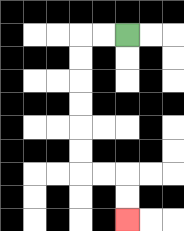{'start': '[5, 1]', 'end': '[5, 9]', 'path_directions': 'L,L,D,D,D,D,D,D,R,R,D,D', 'path_coordinates': '[[5, 1], [4, 1], [3, 1], [3, 2], [3, 3], [3, 4], [3, 5], [3, 6], [3, 7], [4, 7], [5, 7], [5, 8], [5, 9]]'}